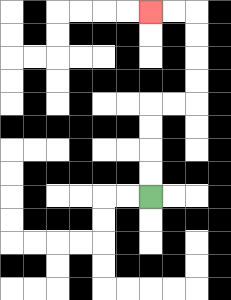{'start': '[6, 8]', 'end': '[6, 0]', 'path_directions': 'U,U,U,U,R,R,U,U,U,U,L,L', 'path_coordinates': '[[6, 8], [6, 7], [6, 6], [6, 5], [6, 4], [7, 4], [8, 4], [8, 3], [8, 2], [8, 1], [8, 0], [7, 0], [6, 0]]'}